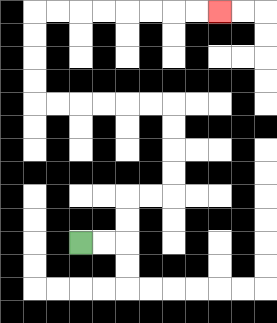{'start': '[3, 10]', 'end': '[9, 0]', 'path_directions': 'R,R,U,U,R,R,U,U,U,U,L,L,L,L,L,L,U,U,U,U,R,R,R,R,R,R,R,R', 'path_coordinates': '[[3, 10], [4, 10], [5, 10], [5, 9], [5, 8], [6, 8], [7, 8], [7, 7], [7, 6], [7, 5], [7, 4], [6, 4], [5, 4], [4, 4], [3, 4], [2, 4], [1, 4], [1, 3], [1, 2], [1, 1], [1, 0], [2, 0], [3, 0], [4, 0], [5, 0], [6, 0], [7, 0], [8, 0], [9, 0]]'}